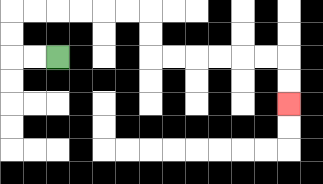{'start': '[2, 2]', 'end': '[12, 4]', 'path_directions': 'L,L,U,U,R,R,R,R,R,R,D,D,R,R,R,R,R,R,D,D', 'path_coordinates': '[[2, 2], [1, 2], [0, 2], [0, 1], [0, 0], [1, 0], [2, 0], [3, 0], [4, 0], [5, 0], [6, 0], [6, 1], [6, 2], [7, 2], [8, 2], [9, 2], [10, 2], [11, 2], [12, 2], [12, 3], [12, 4]]'}